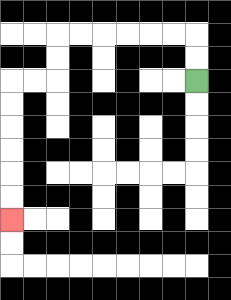{'start': '[8, 3]', 'end': '[0, 9]', 'path_directions': 'U,U,L,L,L,L,L,L,D,D,L,L,D,D,D,D,D,D', 'path_coordinates': '[[8, 3], [8, 2], [8, 1], [7, 1], [6, 1], [5, 1], [4, 1], [3, 1], [2, 1], [2, 2], [2, 3], [1, 3], [0, 3], [0, 4], [0, 5], [0, 6], [0, 7], [0, 8], [0, 9]]'}